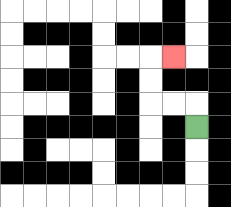{'start': '[8, 5]', 'end': '[7, 2]', 'path_directions': 'U,L,L,U,U,R', 'path_coordinates': '[[8, 5], [8, 4], [7, 4], [6, 4], [6, 3], [6, 2], [7, 2]]'}